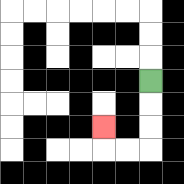{'start': '[6, 3]', 'end': '[4, 5]', 'path_directions': 'D,D,D,L,L,U', 'path_coordinates': '[[6, 3], [6, 4], [6, 5], [6, 6], [5, 6], [4, 6], [4, 5]]'}